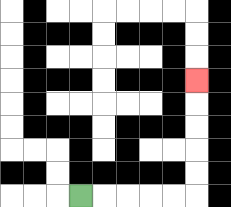{'start': '[3, 8]', 'end': '[8, 3]', 'path_directions': 'R,R,R,R,R,U,U,U,U,U', 'path_coordinates': '[[3, 8], [4, 8], [5, 8], [6, 8], [7, 8], [8, 8], [8, 7], [8, 6], [8, 5], [8, 4], [8, 3]]'}